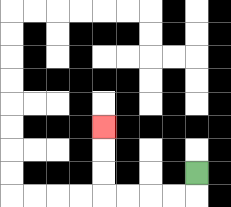{'start': '[8, 7]', 'end': '[4, 5]', 'path_directions': 'D,L,L,L,L,U,U,U', 'path_coordinates': '[[8, 7], [8, 8], [7, 8], [6, 8], [5, 8], [4, 8], [4, 7], [4, 6], [4, 5]]'}